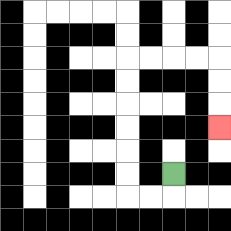{'start': '[7, 7]', 'end': '[9, 5]', 'path_directions': 'D,L,L,U,U,U,U,U,U,R,R,R,R,D,D,D', 'path_coordinates': '[[7, 7], [7, 8], [6, 8], [5, 8], [5, 7], [5, 6], [5, 5], [5, 4], [5, 3], [5, 2], [6, 2], [7, 2], [8, 2], [9, 2], [9, 3], [9, 4], [9, 5]]'}